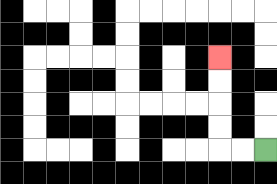{'start': '[11, 6]', 'end': '[9, 2]', 'path_directions': 'L,L,U,U,U,U', 'path_coordinates': '[[11, 6], [10, 6], [9, 6], [9, 5], [9, 4], [9, 3], [9, 2]]'}